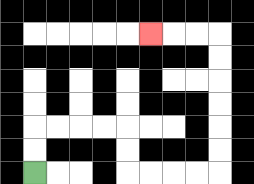{'start': '[1, 7]', 'end': '[6, 1]', 'path_directions': 'U,U,R,R,R,R,D,D,R,R,R,R,U,U,U,U,U,U,L,L,L', 'path_coordinates': '[[1, 7], [1, 6], [1, 5], [2, 5], [3, 5], [4, 5], [5, 5], [5, 6], [5, 7], [6, 7], [7, 7], [8, 7], [9, 7], [9, 6], [9, 5], [9, 4], [9, 3], [9, 2], [9, 1], [8, 1], [7, 1], [6, 1]]'}